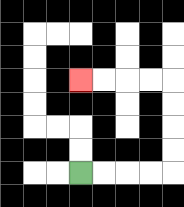{'start': '[3, 7]', 'end': '[3, 3]', 'path_directions': 'R,R,R,R,U,U,U,U,L,L,L,L', 'path_coordinates': '[[3, 7], [4, 7], [5, 7], [6, 7], [7, 7], [7, 6], [7, 5], [7, 4], [7, 3], [6, 3], [5, 3], [4, 3], [3, 3]]'}